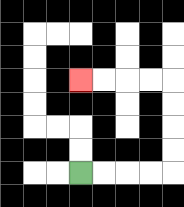{'start': '[3, 7]', 'end': '[3, 3]', 'path_directions': 'R,R,R,R,U,U,U,U,L,L,L,L', 'path_coordinates': '[[3, 7], [4, 7], [5, 7], [6, 7], [7, 7], [7, 6], [7, 5], [7, 4], [7, 3], [6, 3], [5, 3], [4, 3], [3, 3]]'}